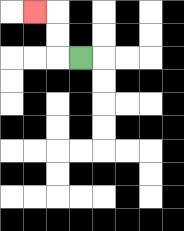{'start': '[3, 2]', 'end': '[1, 0]', 'path_directions': 'L,U,U,L', 'path_coordinates': '[[3, 2], [2, 2], [2, 1], [2, 0], [1, 0]]'}